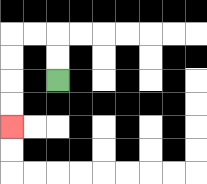{'start': '[2, 3]', 'end': '[0, 5]', 'path_directions': 'U,U,L,L,D,D,D,D', 'path_coordinates': '[[2, 3], [2, 2], [2, 1], [1, 1], [0, 1], [0, 2], [0, 3], [0, 4], [0, 5]]'}